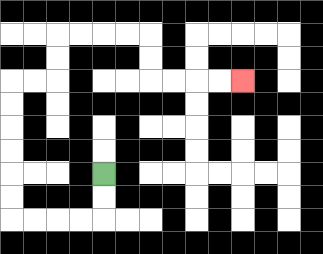{'start': '[4, 7]', 'end': '[10, 3]', 'path_directions': 'D,D,L,L,L,L,U,U,U,U,U,U,R,R,U,U,R,R,R,R,D,D,R,R,R,R', 'path_coordinates': '[[4, 7], [4, 8], [4, 9], [3, 9], [2, 9], [1, 9], [0, 9], [0, 8], [0, 7], [0, 6], [0, 5], [0, 4], [0, 3], [1, 3], [2, 3], [2, 2], [2, 1], [3, 1], [4, 1], [5, 1], [6, 1], [6, 2], [6, 3], [7, 3], [8, 3], [9, 3], [10, 3]]'}